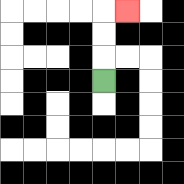{'start': '[4, 3]', 'end': '[5, 0]', 'path_directions': 'U,U,U,R', 'path_coordinates': '[[4, 3], [4, 2], [4, 1], [4, 0], [5, 0]]'}